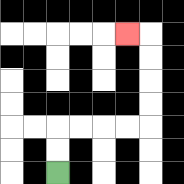{'start': '[2, 7]', 'end': '[5, 1]', 'path_directions': 'U,U,R,R,R,R,U,U,U,U,L', 'path_coordinates': '[[2, 7], [2, 6], [2, 5], [3, 5], [4, 5], [5, 5], [6, 5], [6, 4], [6, 3], [6, 2], [6, 1], [5, 1]]'}